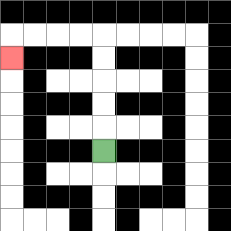{'start': '[4, 6]', 'end': '[0, 2]', 'path_directions': 'U,U,U,U,U,L,L,L,L,D', 'path_coordinates': '[[4, 6], [4, 5], [4, 4], [4, 3], [4, 2], [4, 1], [3, 1], [2, 1], [1, 1], [0, 1], [0, 2]]'}